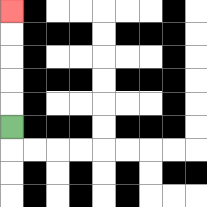{'start': '[0, 5]', 'end': '[0, 0]', 'path_directions': 'U,U,U,U,U', 'path_coordinates': '[[0, 5], [0, 4], [0, 3], [0, 2], [0, 1], [0, 0]]'}